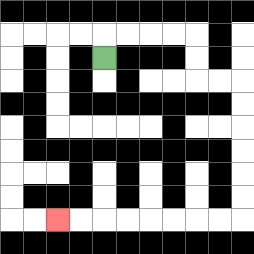{'start': '[4, 2]', 'end': '[2, 9]', 'path_directions': 'U,R,R,R,R,D,D,R,R,D,D,D,D,D,D,L,L,L,L,L,L,L,L', 'path_coordinates': '[[4, 2], [4, 1], [5, 1], [6, 1], [7, 1], [8, 1], [8, 2], [8, 3], [9, 3], [10, 3], [10, 4], [10, 5], [10, 6], [10, 7], [10, 8], [10, 9], [9, 9], [8, 9], [7, 9], [6, 9], [5, 9], [4, 9], [3, 9], [2, 9]]'}